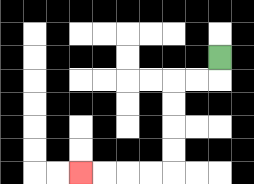{'start': '[9, 2]', 'end': '[3, 7]', 'path_directions': 'D,L,L,D,D,D,D,L,L,L,L', 'path_coordinates': '[[9, 2], [9, 3], [8, 3], [7, 3], [7, 4], [7, 5], [7, 6], [7, 7], [6, 7], [5, 7], [4, 7], [3, 7]]'}